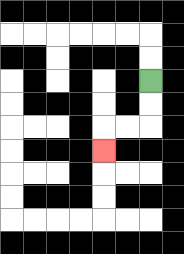{'start': '[6, 3]', 'end': '[4, 6]', 'path_directions': 'D,D,L,L,D', 'path_coordinates': '[[6, 3], [6, 4], [6, 5], [5, 5], [4, 5], [4, 6]]'}